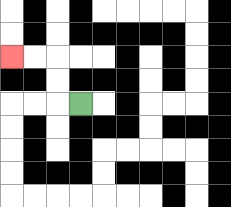{'start': '[3, 4]', 'end': '[0, 2]', 'path_directions': 'L,U,U,L,L', 'path_coordinates': '[[3, 4], [2, 4], [2, 3], [2, 2], [1, 2], [0, 2]]'}